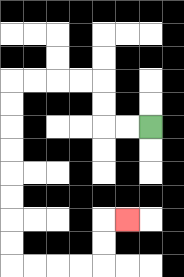{'start': '[6, 5]', 'end': '[5, 9]', 'path_directions': 'L,L,U,U,L,L,L,L,D,D,D,D,D,D,D,D,R,R,R,R,U,U,R', 'path_coordinates': '[[6, 5], [5, 5], [4, 5], [4, 4], [4, 3], [3, 3], [2, 3], [1, 3], [0, 3], [0, 4], [0, 5], [0, 6], [0, 7], [0, 8], [0, 9], [0, 10], [0, 11], [1, 11], [2, 11], [3, 11], [4, 11], [4, 10], [4, 9], [5, 9]]'}